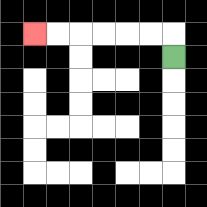{'start': '[7, 2]', 'end': '[1, 1]', 'path_directions': 'U,L,L,L,L,L,L', 'path_coordinates': '[[7, 2], [7, 1], [6, 1], [5, 1], [4, 1], [3, 1], [2, 1], [1, 1]]'}